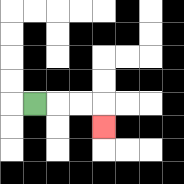{'start': '[1, 4]', 'end': '[4, 5]', 'path_directions': 'R,R,R,D', 'path_coordinates': '[[1, 4], [2, 4], [3, 4], [4, 4], [4, 5]]'}